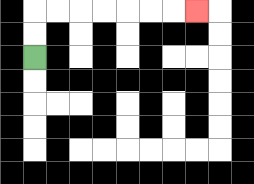{'start': '[1, 2]', 'end': '[8, 0]', 'path_directions': 'U,U,R,R,R,R,R,R,R', 'path_coordinates': '[[1, 2], [1, 1], [1, 0], [2, 0], [3, 0], [4, 0], [5, 0], [6, 0], [7, 0], [8, 0]]'}